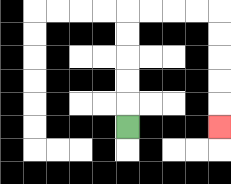{'start': '[5, 5]', 'end': '[9, 5]', 'path_directions': 'U,U,U,U,U,R,R,R,R,D,D,D,D,D', 'path_coordinates': '[[5, 5], [5, 4], [5, 3], [5, 2], [5, 1], [5, 0], [6, 0], [7, 0], [8, 0], [9, 0], [9, 1], [9, 2], [9, 3], [9, 4], [9, 5]]'}